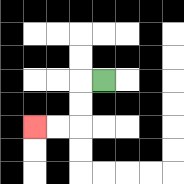{'start': '[4, 3]', 'end': '[1, 5]', 'path_directions': 'L,D,D,L,L', 'path_coordinates': '[[4, 3], [3, 3], [3, 4], [3, 5], [2, 5], [1, 5]]'}